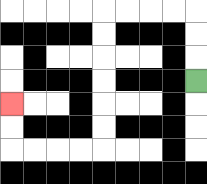{'start': '[8, 3]', 'end': '[0, 4]', 'path_directions': 'U,U,U,L,L,L,L,D,D,D,D,D,D,L,L,L,L,U,U', 'path_coordinates': '[[8, 3], [8, 2], [8, 1], [8, 0], [7, 0], [6, 0], [5, 0], [4, 0], [4, 1], [4, 2], [4, 3], [4, 4], [4, 5], [4, 6], [3, 6], [2, 6], [1, 6], [0, 6], [0, 5], [0, 4]]'}